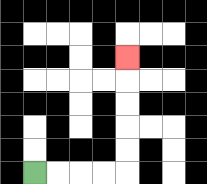{'start': '[1, 7]', 'end': '[5, 2]', 'path_directions': 'R,R,R,R,U,U,U,U,U', 'path_coordinates': '[[1, 7], [2, 7], [3, 7], [4, 7], [5, 7], [5, 6], [5, 5], [5, 4], [5, 3], [5, 2]]'}